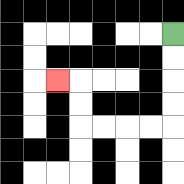{'start': '[7, 1]', 'end': '[2, 3]', 'path_directions': 'D,D,D,D,L,L,L,L,U,U,L', 'path_coordinates': '[[7, 1], [7, 2], [7, 3], [7, 4], [7, 5], [6, 5], [5, 5], [4, 5], [3, 5], [3, 4], [3, 3], [2, 3]]'}